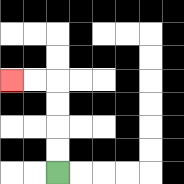{'start': '[2, 7]', 'end': '[0, 3]', 'path_directions': 'U,U,U,U,L,L', 'path_coordinates': '[[2, 7], [2, 6], [2, 5], [2, 4], [2, 3], [1, 3], [0, 3]]'}